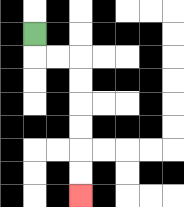{'start': '[1, 1]', 'end': '[3, 8]', 'path_directions': 'D,R,R,D,D,D,D,D,D', 'path_coordinates': '[[1, 1], [1, 2], [2, 2], [3, 2], [3, 3], [3, 4], [3, 5], [3, 6], [3, 7], [3, 8]]'}